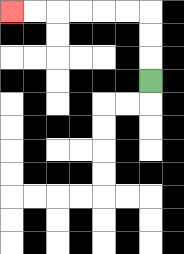{'start': '[6, 3]', 'end': '[0, 0]', 'path_directions': 'U,U,U,L,L,L,L,L,L', 'path_coordinates': '[[6, 3], [6, 2], [6, 1], [6, 0], [5, 0], [4, 0], [3, 0], [2, 0], [1, 0], [0, 0]]'}